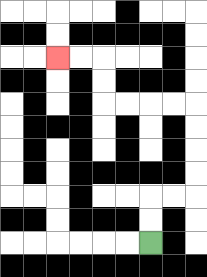{'start': '[6, 10]', 'end': '[2, 2]', 'path_directions': 'U,U,R,R,U,U,U,U,L,L,L,L,U,U,L,L', 'path_coordinates': '[[6, 10], [6, 9], [6, 8], [7, 8], [8, 8], [8, 7], [8, 6], [8, 5], [8, 4], [7, 4], [6, 4], [5, 4], [4, 4], [4, 3], [4, 2], [3, 2], [2, 2]]'}